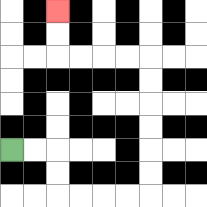{'start': '[0, 6]', 'end': '[2, 0]', 'path_directions': 'R,R,D,D,R,R,R,R,U,U,U,U,U,U,L,L,L,L,U,U', 'path_coordinates': '[[0, 6], [1, 6], [2, 6], [2, 7], [2, 8], [3, 8], [4, 8], [5, 8], [6, 8], [6, 7], [6, 6], [6, 5], [6, 4], [6, 3], [6, 2], [5, 2], [4, 2], [3, 2], [2, 2], [2, 1], [2, 0]]'}